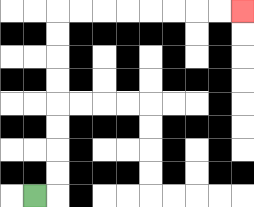{'start': '[1, 8]', 'end': '[10, 0]', 'path_directions': 'R,U,U,U,U,U,U,U,U,R,R,R,R,R,R,R,R', 'path_coordinates': '[[1, 8], [2, 8], [2, 7], [2, 6], [2, 5], [2, 4], [2, 3], [2, 2], [2, 1], [2, 0], [3, 0], [4, 0], [5, 0], [6, 0], [7, 0], [8, 0], [9, 0], [10, 0]]'}